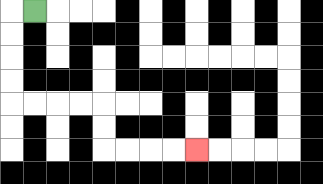{'start': '[1, 0]', 'end': '[8, 6]', 'path_directions': 'L,D,D,D,D,R,R,R,R,D,D,R,R,R,R', 'path_coordinates': '[[1, 0], [0, 0], [0, 1], [0, 2], [0, 3], [0, 4], [1, 4], [2, 4], [3, 4], [4, 4], [4, 5], [4, 6], [5, 6], [6, 6], [7, 6], [8, 6]]'}